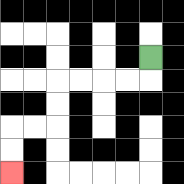{'start': '[6, 2]', 'end': '[0, 7]', 'path_directions': 'D,L,L,L,L,D,D,L,L,D,D', 'path_coordinates': '[[6, 2], [6, 3], [5, 3], [4, 3], [3, 3], [2, 3], [2, 4], [2, 5], [1, 5], [0, 5], [0, 6], [0, 7]]'}